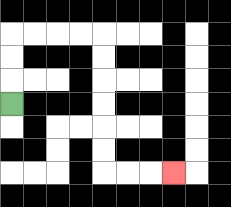{'start': '[0, 4]', 'end': '[7, 7]', 'path_directions': 'U,U,U,R,R,R,R,D,D,D,D,D,D,R,R,R', 'path_coordinates': '[[0, 4], [0, 3], [0, 2], [0, 1], [1, 1], [2, 1], [3, 1], [4, 1], [4, 2], [4, 3], [4, 4], [4, 5], [4, 6], [4, 7], [5, 7], [6, 7], [7, 7]]'}